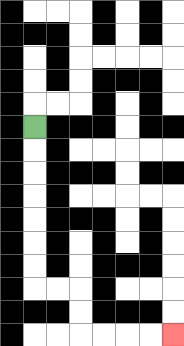{'start': '[1, 5]', 'end': '[7, 14]', 'path_directions': 'D,D,D,D,D,D,D,R,R,D,D,R,R,R,R', 'path_coordinates': '[[1, 5], [1, 6], [1, 7], [1, 8], [1, 9], [1, 10], [1, 11], [1, 12], [2, 12], [3, 12], [3, 13], [3, 14], [4, 14], [5, 14], [6, 14], [7, 14]]'}